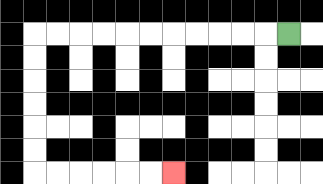{'start': '[12, 1]', 'end': '[7, 7]', 'path_directions': 'L,L,L,L,L,L,L,L,L,L,L,D,D,D,D,D,D,R,R,R,R,R,R', 'path_coordinates': '[[12, 1], [11, 1], [10, 1], [9, 1], [8, 1], [7, 1], [6, 1], [5, 1], [4, 1], [3, 1], [2, 1], [1, 1], [1, 2], [1, 3], [1, 4], [1, 5], [1, 6], [1, 7], [2, 7], [3, 7], [4, 7], [5, 7], [6, 7], [7, 7]]'}